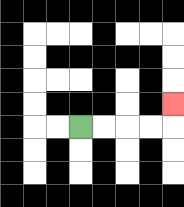{'start': '[3, 5]', 'end': '[7, 4]', 'path_directions': 'R,R,R,R,U', 'path_coordinates': '[[3, 5], [4, 5], [5, 5], [6, 5], [7, 5], [7, 4]]'}